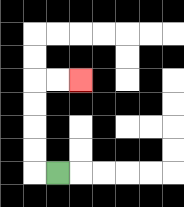{'start': '[2, 7]', 'end': '[3, 3]', 'path_directions': 'L,U,U,U,U,R,R', 'path_coordinates': '[[2, 7], [1, 7], [1, 6], [1, 5], [1, 4], [1, 3], [2, 3], [3, 3]]'}